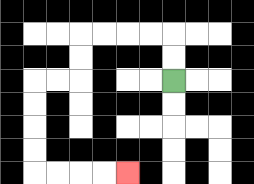{'start': '[7, 3]', 'end': '[5, 7]', 'path_directions': 'U,U,L,L,L,L,D,D,L,L,D,D,D,D,R,R,R,R', 'path_coordinates': '[[7, 3], [7, 2], [7, 1], [6, 1], [5, 1], [4, 1], [3, 1], [3, 2], [3, 3], [2, 3], [1, 3], [1, 4], [1, 5], [1, 6], [1, 7], [2, 7], [3, 7], [4, 7], [5, 7]]'}